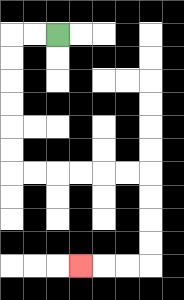{'start': '[2, 1]', 'end': '[3, 11]', 'path_directions': 'L,L,D,D,D,D,D,D,R,R,R,R,R,R,D,D,D,D,L,L,L', 'path_coordinates': '[[2, 1], [1, 1], [0, 1], [0, 2], [0, 3], [0, 4], [0, 5], [0, 6], [0, 7], [1, 7], [2, 7], [3, 7], [4, 7], [5, 7], [6, 7], [6, 8], [6, 9], [6, 10], [6, 11], [5, 11], [4, 11], [3, 11]]'}